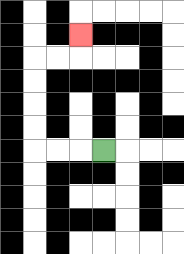{'start': '[4, 6]', 'end': '[3, 1]', 'path_directions': 'L,L,L,U,U,U,U,R,R,U', 'path_coordinates': '[[4, 6], [3, 6], [2, 6], [1, 6], [1, 5], [1, 4], [1, 3], [1, 2], [2, 2], [3, 2], [3, 1]]'}